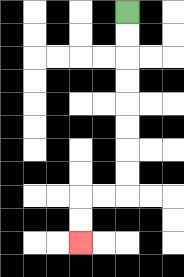{'start': '[5, 0]', 'end': '[3, 10]', 'path_directions': 'D,D,D,D,D,D,D,D,L,L,D,D', 'path_coordinates': '[[5, 0], [5, 1], [5, 2], [5, 3], [5, 4], [5, 5], [5, 6], [5, 7], [5, 8], [4, 8], [3, 8], [3, 9], [3, 10]]'}